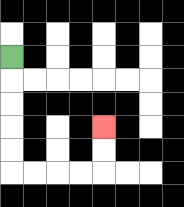{'start': '[0, 2]', 'end': '[4, 5]', 'path_directions': 'D,D,D,D,D,R,R,R,R,U,U', 'path_coordinates': '[[0, 2], [0, 3], [0, 4], [0, 5], [0, 6], [0, 7], [1, 7], [2, 7], [3, 7], [4, 7], [4, 6], [4, 5]]'}